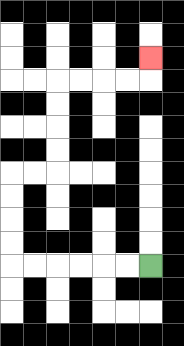{'start': '[6, 11]', 'end': '[6, 2]', 'path_directions': 'L,L,L,L,L,L,U,U,U,U,R,R,U,U,U,U,R,R,R,R,U', 'path_coordinates': '[[6, 11], [5, 11], [4, 11], [3, 11], [2, 11], [1, 11], [0, 11], [0, 10], [0, 9], [0, 8], [0, 7], [1, 7], [2, 7], [2, 6], [2, 5], [2, 4], [2, 3], [3, 3], [4, 3], [5, 3], [6, 3], [6, 2]]'}